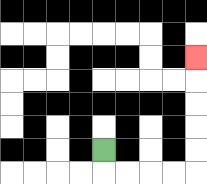{'start': '[4, 6]', 'end': '[8, 2]', 'path_directions': 'D,R,R,R,R,U,U,U,U,U', 'path_coordinates': '[[4, 6], [4, 7], [5, 7], [6, 7], [7, 7], [8, 7], [8, 6], [8, 5], [8, 4], [8, 3], [8, 2]]'}